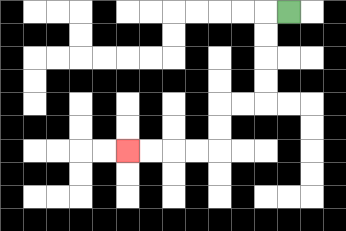{'start': '[12, 0]', 'end': '[5, 6]', 'path_directions': 'L,D,D,D,D,L,L,D,D,L,L,L,L', 'path_coordinates': '[[12, 0], [11, 0], [11, 1], [11, 2], [11, 3], [11, 4], [10, 4], [9, 4], [9, 5], [9, 6], [8, 6], [7, 6], [6, 6], [5, 6]]'}